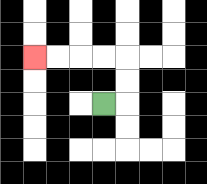{'start': '[4, 4]', 'end': '[1, 2]', 'path_directions': 'R,U,U,L,L,L,L', 'path_coordinates': '[[4, 4], [5, 4], [5, 3], [5, 2], [4, 2], [3, 2], [2, 2], [1, 2]]'}